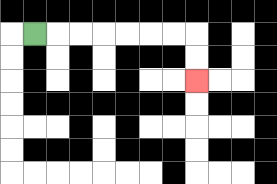{'start': '[1, 1]', 'end': '[8, 3]', 'path_directions': 'R,R,R,R,R,R,R,D,D', 'path_coordinates': '[[1, 1], [2, 1], [3, 1], [4, 1], [5, 1], [6, 1], [7, 1], [8, 1], [8, 2], [8, 3]]'}